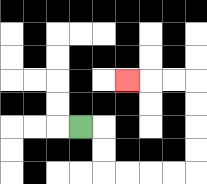{'start': '[3, 5]', 'end': '[5, 3]', 'path_directions': 'R,D,D,R,R,R,R,U,U,U,U,L,L,L', 'path_coordinates': '[[3, 5], [4, 5], [4, 6], [4, 7], [5, 7], [6, 7], [7, 7], [8, 7], [8, 6], [8, 5], [8, 4], [8, 3], [7, 3], [6, 3], [5, 3]]'}